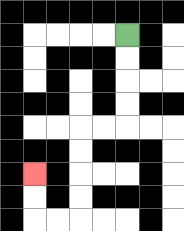{'start': '[5, 1]', 'end': '[1, 7]', 'path_directions': 'D,D,D,D,L,L,D,D,D,D,L,L,U,U', 'path_coordinates': '[[5, 1], [5, 2], [5, 3], [5, 4], [5, 5], [4, 5], [3, 5], [3, 6], [3, 7], [3, 8], [3, 9], [2, 9], [1, 9], [1, 8], [1, 7]]'}